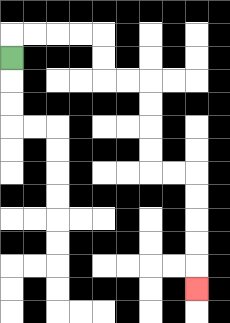{'start': '[0, 2]', 'end': '[8, 12]', 'path_directions': 'U,R,R,R,R,D,D,R,R,D,D,D,D,R,R,D,D,D,D,D', 'path_coordinates': '[[0, 2], [0, 1], [1, 1], [2, 1], [3, 1], [4, 1], [4, 2], [4, 3], [5, 3], [6, 3], [6, 4], [6, 5], [6, 6], [6, 7], [7, 7], [8, 7], [8, 8], [8, 9], [8, 10], [8, 11], [8, 12]]'}